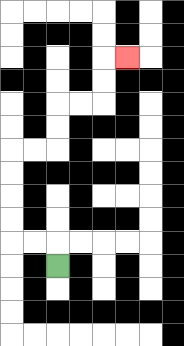{'start': '[2, 11]', 'end': '[5, 2]', 'path_directions': 'U,L,L,U,U,U,U,R,R,U,U,R,R,U,U,R', 'path_coordinates': '[[2, 11], [2, 10], [1, 10], [0, 10], [0, 9], [0, 8], [0, 7], [0, 6], [1, 6], [2, 6], [2, 5], [2, 4], [3, 4], [4, 4], [4, 3], [4, 2], [5, 2]]'}